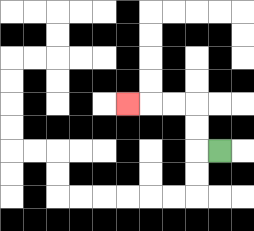{'start': '[9, 6]', 'end': '[5, 4]', 'path_directions': 'L,U,U,L,L,L', 'path_coordinates': '[[9, 6], [8, 6], [8, 5], [8, 4], [7, 4], [6, 4], [5, 4]]'}